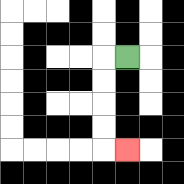{'start': '[5, 2]', 'end': '[5, 6]', 'path_directions': 'L,D,D,D,D,R', 'path_coordinates': '[[5, 2], [4, 2], [4, 3], [4, 4], [4, 5], [4, 6], [5, 6]]'}